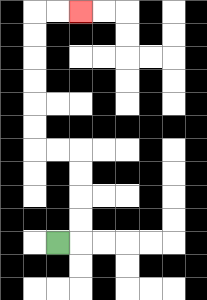{'start': '[2, 10]', 'end': '[3, 0]', 'path_directions': 'R,U,U,U,U,L,L,U,U,U,U,U,U,R,R', 'path_coordinates': '[[2, 10], [3, 10], [3, 9], [3, 8], [3, 7], [3, 6], [2, 6], [1, 6], [1, 5], [1, 4], [1, 3], [1, 2], [1, 1], [1, 0], [2, 0], [3, 0]]'}